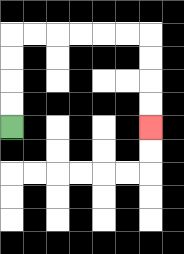{'start': '[0, 5]', 'end': '[6, 5]', 'path_directions': 'U,U,U,U,R,R,R,R,R,R,D,D,D,D', 'path_coordinates': '[[0, 5], [0, 4], [0, 3], [0, 2], [0, 1], [1, 1], [2, 1], [3, 1], [4, 1], [5, 1], [6, 1], [6, 2], [6, 3], [6, 4], [6, 5]]'}